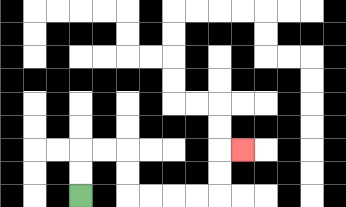{'start': '[3, 8]', 'end': '[10, 6]', 'path_directions': 'U,U,R,R,D,D,R,R,R,R,U,U,R', 'path_coordinates': '[[3, 8], [3, 7], [3, 6], [4, 6], [5, 6], [5, 7], [5, 8], [6, 8], [7, 8], [8, 8], [9, 8], [9, 7], [9, 6], [10, 6]]'}